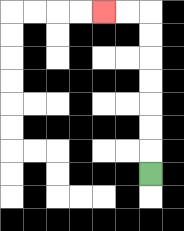{'start': '[6, 7]', 'end': '[4, 0]', 'path_directions': 'U,U,U,U,U,U,U,L,L', 'path_coordinates': '[[6, 7], [6, 6], [6, 5], [6, 4], [6, 3], [6, 2], [6, 1], [6, 0], [5, 0], [4, 0]]'}